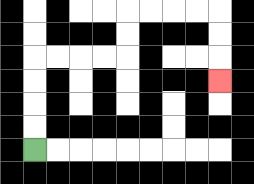{'start': '[1, 6]', 'end': '[9, 3]', 'path_directions': 'U,U,U,U,R,R,R,R,U,U,R,R,R,R,D,D,D', 'path_coordinates': '[[1, 6], [1, 5], [1, 4], [1, 3], [1, 2], [2, 2], [3, 2], [4, 2], [5, 2], [5, 1], [5, 0], [6, 0], [7, 0], [8, 0], [9, 0], [9, 1], [9, 2], [9, 3]]'}